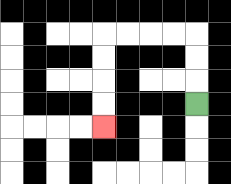{'start': '[8, 4]', 'end': '[4, 5]', 'path_directions': 'U,U,U,L,L,L,L,D,D,D,D', 'path_coordinates': '[[8, 4], [8, 3], [8, 2], [8, 1], [7, 1], [6, 1], [5, 1], [4, 1], [4, 2], [4, 3], [4, 4], [4, 5]]'}